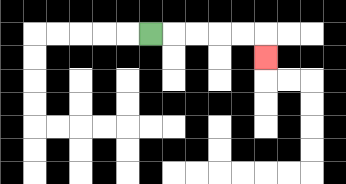{'start': '[6, 1]', 'end': '[11, 2]', 'path_directions': 'R,R,R,R,R,D', 'path_coordinates': '[[6, 1], [7, 1], [8, 1], [9, 1], [10, 1], [11, 1], [11, 2]]'}